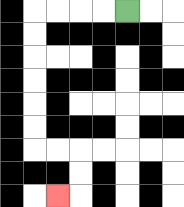{'start': '[5, 0]', 'end': '[2, 8]', 'path_directions': 'L,L,L,L,D,D,D,D,D,D,R,R,D,D,L', 'path_coordinates': '[[5, 0], [4, 0], [3, 0], [2, 0], [1, 0], [1, 1], [1, 2], [1, 3], [1, 4], [1, 5], [1, 6], [2, 6], [3, 6], [3, 7], [3, 8], [2, 8]]'}